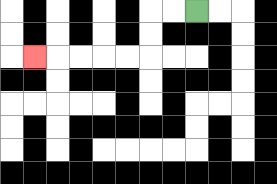{'start': '[8, 0]', 'end': '[1, 2]', 'path_directions': 'L,L,D,D,L,L,L,L,L', 'path_coordinates': '[[8, 0], [7, 0], [6, 0], [6, 1], [6, 2], [5, 2], [4, 2], [3, 2], [2, 2], [1, 2]]'}